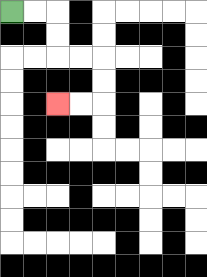{'start': '[0, 0]', 'end': '[2, 4]', 'path_directions': 'R,R,D,D,R,R,D,D,L,L', 'path_coordinates': '[[0, 0], [1, 0], [2, 0], [2, 1], [2, 2], [3, 2], [4, 2], [4, 3], [4, 4], [3, 4], [2, 4]]'}